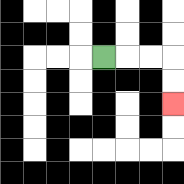{'start': '[4, 2]', 'end': '[7, 4]', 'path_directions': 'R,R,R,D,D', 'path_coordinates': '[[4, 2], [5, 2], [6, 2], [7, 2], [7, 3], [7, 4]]'}